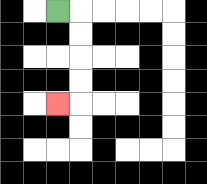{'start': '[2, 0]', 'end': '[2, 4]', 'path_directions': 'R,D,D,D,D,L', 'path_coordinates': '[[2, 0], [3, 0], [3, 1], [3, 2], [3, 3], [3, 4], [2, 4]]'}